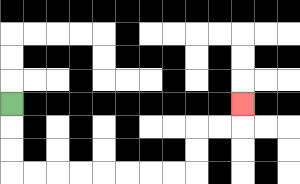{'start': '[0, 4]', 'end': '[10, 4]', 'path_directions': 'D,D,D,R,R,R,R,R,R,R,R,U,U,R,R,U', 'path_coordinates': '[[0, 4], [0, 5], [0, 6], [0, 7], [1, 7], [2, 7], [3, 7], [4, 7], [5, 7], [6, 7], [7, 7], [8, 7], [8, 6], [8, 5], [9, 5], [10, 5], [10, 4]]'}